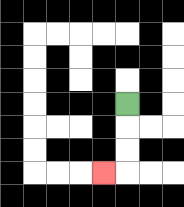{'start': '[5, 4]', 'end': '[4, 7]', 'path_directions': 'D,D,D,L', 'path_coordinates': '[[5, 4], [5, 5], [5, 6], [5, 7], [4, 7]]'}